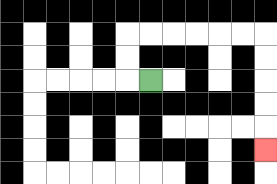{'start': '[6, 3]', 'end': '[11, 6]', 'path_directions': 'L,U,U,R,R,R,R,R,R,D,D,D,D,D', 'path_coordinates': '[[6, 3], [5, 3], [5, 2], [5, 1], [6, 1], [7, 1], [8, 1], [9, 1], [10, 1], [11, 1], [11, 2], [11, 3], [11, 4], [11, 5], [11, 6]]'}